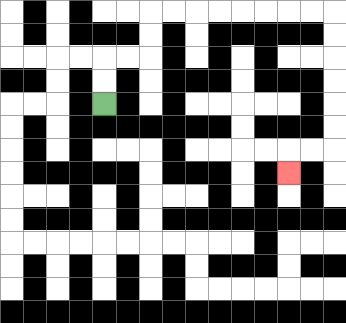{'start': '[4, 4]', 'end': '[12, 7]', 'path_directions': 'U,U,R,R,U,U,R,R,R,R,R,R,R,R,D,D,D,D,D,D,L,L,D', 'path_coordinates': '[[4, 4], [4, 3], [4, 2], [5, 2], [6, 2], [6, 1], [6, 0], [7, 0], [8, 0], [9, 0], [10, 0], [11, 0], [12, 0], [13, 0], [14, 0], [14, 1], [14, 2], [14, 3], [14, 4], [14, 5], [14, 6], [13, 6], [12, 6], [12, 7]]'}